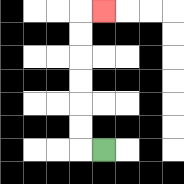{'start': '[4, 6]', 'end': '[4, 0]', 'path_directions': 'L,U,U,U,U,U,U,R', 'path_coordinates': '[[4, 6], [3, 6], [3, 5], [3, 4], [3, 3], [3, 2], [3, 1], [3, 0], [4, 0]]'}